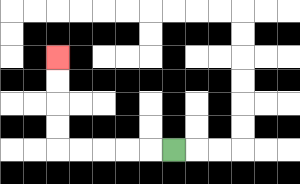{'start': '[7, 6]', 'end': '[2, 2]', 'path_directions': 'L,L,L,L,L,U,U,U,U', 'path_coordinates': '[[7, 6], [6, 6], [5, 6], [4, 6], [3, 6], [2, 6], [2, 5], [2, 4], [2, 3], [2, 2]]'}